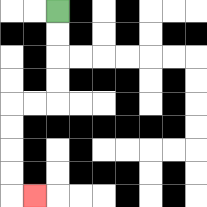{'start': '[2, 0]', 'end': '[1, 8]', 'path_directions': 'D,D,D,D,L,L,D,D,D,D,R', 'path_coordinates': '[[2, 0], [2, 1], [2, 2], [2, 3], [2, 4], [1, 4], [0, 4], [0, 5], [0, 6], [0, 7], [0, 8], [1, 8]]'}